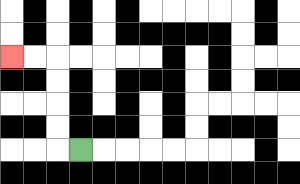{'start': '[3, 6]', 'end': '[0, 2]', 'path_directions': 'L,U,U,U,U,L,L', 'path_coordinates': '[[3, 6], [2, 6], [2, 5], [2, 4], [2, 3], [2, 2], [1, 2], [0, 2]]'}